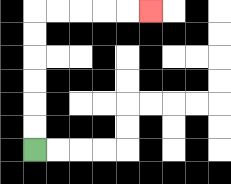{'start': '[1, 6]', 'end': '[6, 0]', 'path_directions': 'U,U,U,U,U,U,R,R,R,R,R', 'path_coordinates': '[[1, 6], [1, 5], [1, 4], [1, 3], [1, 2], [1, 1], [1, 0], [2, 0], [3, 0], [4, 0], [5, 0], [6, 0]]'}